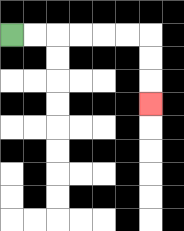{'start': '[0, 1]', 'end': '[6, 4]', 'path_directions': 'R,R,R,R,R,R,D,D,D', 'path_coordinates': '[[0, 1], [1, 1], [2, 1], [3, 1], [4, 1], [5, 1], [6, 1], [6, 2], [6, 3], [6, 4]]'}